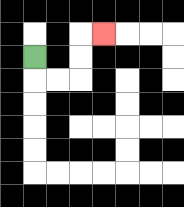{'start': '[1, 2]', 'end': '[4, 1]', 'path_directions': 'D,R,R,U,U,R', 'path_coordinates': '[[1, 2], [1, 3], [2, 3], [3, 3], [3, 2], [3, 1], [4, 1]]'}